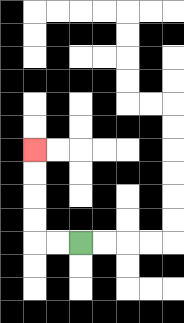{'start': '[3, 10]', 'end': '[1, 6]', 'path_directions': 'L,L,U,U,U,U', 'path_coordinates': '[[3, 10], [2, 10], [1, 10], [1, 9], [1, 8], [1, 7], [1, 6]]'}